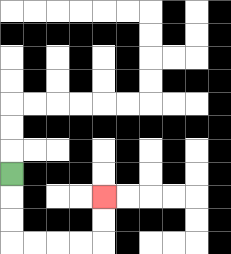{'start': '[0, 7]', 'end': '[4, 8]', 'path_directions': 'D,D,D,R,R,R,R,U,U', 'path_coordinates': '[[0, 7], [0, 8], [0, 9], [0, 10], [1, 10], [2, 10], [3, 10], [4, 10], [4, 9], [4, 8]]'}